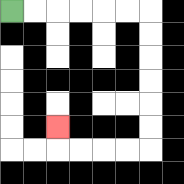{'start': '[0, 0]', 'end': '[2, 5]', 'path_directions': 'R,R,R,R,R,R,D,D,D,D,D,D,L,L,L,L,U', 'path_coordinates': '[[0, 0], [1, 0], [2, 0], [3, 0], [4, 0], [5, 0], [6, 0], [6, 1], [6, 2], [6, 3], [6, 4], [6, 5], [6, 6], [5, 6], [4, 6], [3, 6], [2, 6], [2, 5]]'}